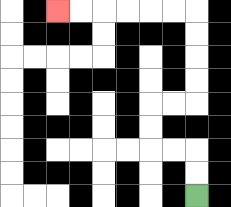{'start': '[8, 8]', 'end': '[2, 0]', 'path_directions': 'U,U,L,L,U,U,R,R,U,U,U,U,L,L,L,L,L,L', 'path_coordinates': '[[8, 8], [8, 7], [8, 6], [7, 6], [6, 6], [6, 5], [6, 4], [7, 4], [8, 4], [8, 3], [8, 2], [8, 1], [8, 0], [7, 0], [6, 0], [5, 0], [4, 0], [3, 0], [2, 0]]'}